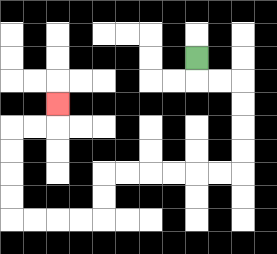{'start': '[8, 2]', 'end': '[2, 4]', 'path_directions': 'D,R,R,D,D,D,D,L,L,L,L,L,L,D,D,L,L,L,L,U,U,U,U,R,R,U', 'path_coordinates': '[[8, 2], [8, 3], [9, 3], [10, 3], [10, 4], [10, 5], [10, 6], [10, 7], [9, 7], [8, 7], [7, 7], [6, 7], [5, 7], [4, 7], [4, 8], [4, 9], [3, 9], [2, 9], [1, 9], [0, 9], [0, 8], [0, 7], [0, 6], [0, 5], [1, 5], [2, 5], [2, 4]]'}